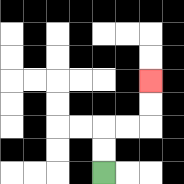{'start': '[4, 7]', 'end': '[6, 3]', 'path_directions': 'U,U,R,R,U,U', 'path_coordinates': '[[4, 7], [4, 6], [4, 5], [5, 5], [6, 5], [6, 4], [6, 3]]'}